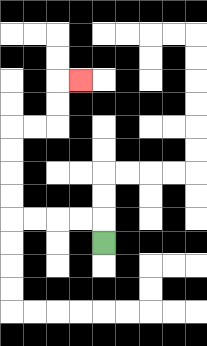{'start': '[4, 10]', 'end': '[3, 3]', 'path_directions': 'U,L,L,L,L,U,U,U,U,R,R,U,U,R', 'path_coordinates': '[[4, 10], [4, 9], [3, 9], [2, 9], [1, 9], [0, 9], [0, 8], [0, 7], [0, 6], [0, 5], [1, 5], [2, 5], [2, 4], [2, 3], [3, 3]]'}